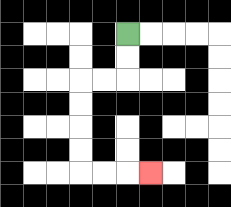{'start': '[5, 1]', 'end': '[6, 7]', 'path_directions': 'D,D,L,L,D,D,D,D,R,R,R', 'path_coordinates': '[[5, 1], [5, 2], [5, 3], [4, 3], [3, 3], [3, 4], [3, 5], [3, 6], [3, 7], [4, 7], [5, 7], [6, 7]]'}